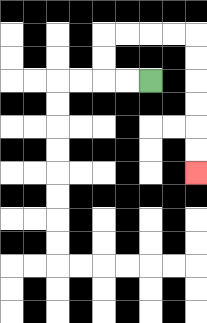{'start': '[6, 3]', 'end': '[8, 7]', 'path_directions': 'L,L,U,U,R,R,R,R,D,D,D,D,D,D', 'path_coordinates': '[[6, 3], [5, 3], [4, 3], [4, 2], [4, 1], [5, 1], [6, 1], [7, 1], [8, 1], [8, 2], [8, 3], [8, 4], [8, 5], [8, 6], [8, 7]]'}